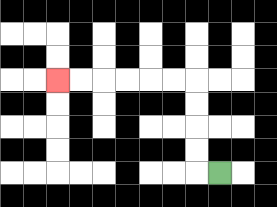{'start': '[9, 7]', 'end': '[2, 3]', 'path_directions': 'L,U,U,U,U,L,L,L,L,L,L', 'path_coordinates': '[[9, 7], [8, 7], [8, 6], [8, 5], [8, 4], [8, 3], [7, 3], [6, 3], [5, 3], [4, 3], [3, 3], [2, 3]]'}